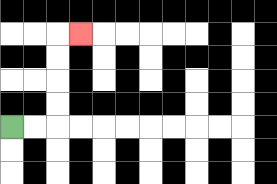{'start': '[0, 5]', 'end': '[3, 1]', 'path_directions': 'R,R,U,U,U,U,R', 'path_coordinates': '[[0, 5], [1, 5], [2, 5], [2, 4], [2, 3], [2, 2], [2, 1], [3, 1]]'}